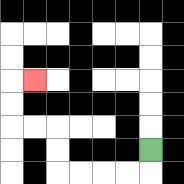{'start': '[6, 6]', 'end': '[1, 3]', 'path_directions': 'D,L,L,L,L,U,U,L,L,U,U,R', 'path_coordinates': '[[6, 6], [6, 7], [5, 7], [4, 7], [3, 7], [2, 7], [2, 6], [2, 5], [1, 5], [0, 5], [0, 4], [0, 3], [1, 3]]'}